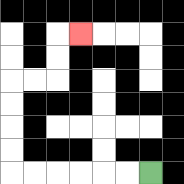{'start': '[6, 7]', 'end': '[3, 1]', 'path_directions': 'L,L,L,L,L,L,U,U,U,U,R,R,U,U,R', 'path_coordinates': '[[6, 7], [5, 7], [4, 7], [3, 7], [2, 7], [1, 7], [0, 7], [0, 6], [0, 5], [0, 4], [0, 3], [1, 3], [2, 3], [2, 2], [2, 1], [3, 1]]'}